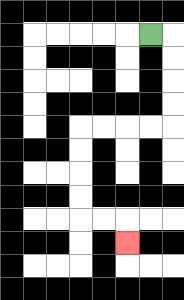{'start': '[6, 1]', 'end': '[5, 10]', 'path_directions': 'R,D,D,D,D,L,L,L,L,D,D,D,D,R,R,D', 'path_coordinates': '[[6, 1], [7, 1], [7, 2], [7, 3], [7, 4], [7, 5], [6, 5], [5, 5], [4, 5], [3, 5], [3, 6], [3, 7], [3, 8], [3, 9], [4, 9], [5, 9], [5, 10]]'}